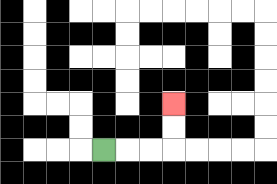{'start': '[4, 6]', 'end': '[7, 4]', 'path_directions': 'R,R,R,U,U', 'path_coordinates': '[[4, 6], [5, 6], [6, 6], [7, 6], [7, 5], [7, 4]]'}